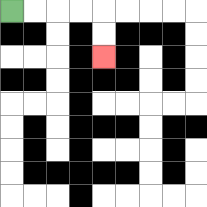{'start': '[0, 0]', 'end': '[4, 2]', 'path_directions': 'R,R,R,R,D,D', 'path_coordinates': '[[0, 0], [1, 0], [2, 0], [3, 0], [4, 0], [4, 1], [4, 2]]'}